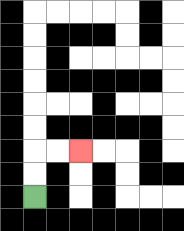{'start': '[1, 8]', 'end': '[3, 6]', 'path_directions': 'U,U,R,R', 'path_coordinates': '[[1, 8], [1, 7], [1, 6], [2, 6], [3, 6]]'}